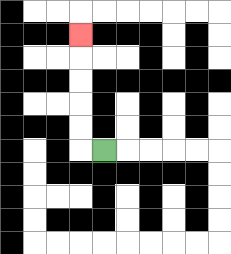{'start': '[4, 6]', 'end': '[3, 1]', 'path_directions': 'L,U,U,U,U,U', 'path_coordinates': '[[4, 6], [3, 6], [3, 5], [3, 4], [3, 3], [3, 2], [3, 1]]'}